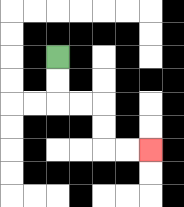{'start': '[2, 2]', 'end': '[6, 6]', 'path_directions': 'D,D,R,R,D,D,R,R', 'path_coordinates': '[[2, 2], [2, 3], [2, 4], [3, 4], [4, 4], [4, 5], [4, 6], [5, 6], [6, 6]]'}